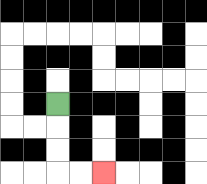{'start': '[2, 4]', 'end': '[4, 7]', 'path_directions': 'D,D,D,R,R', 'path_coordinates': '[[2, 4], [2, 5], [2, 6], [2, 7], [3, 7], [4, 7]]'}